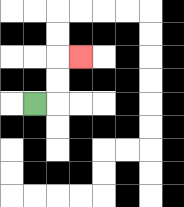{'start': '[1, 4]', 'end': '[3, 2]', 'path_directions': 'R,U,U,R', 'path_coordinates': '[[1, 4], [2, 4], [2, 3], [2, 2], [3, 2]]'}